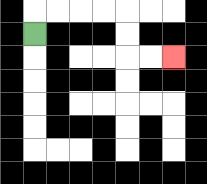{'start': '[1, 1]', 'end': '[7, 2]', 'path_directions': 'U,R,R,R,R,D,D,R,R', 'path_coordinates': '[[1, 1], [1, 0], [2, 0], [3, 0], [4, 0], [5, 0], [5, 1], [5, 2], [6, 2], [7, 2]]'}